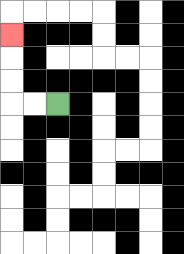{'start': '[2, 4]', 'end': '[0, 1]', 'path_directions': 'L,L,U,U,U', 'path_coordinates': '[[2, 4], [1, 4], [0, 4], [0, 3], [0, 2], [0, 1]]'}